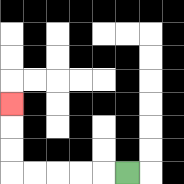{'start': '[5, 7]', 'end': '[0, 4]', 'path_directions': 'L,L,L,L,L,U,U,U', 'path_coordinates': '[[5, 7], [4, 7], [3, 7], [2, 7], [1, 7], [0, 7], [0, 6], [0, 5], [0, 4]]'}